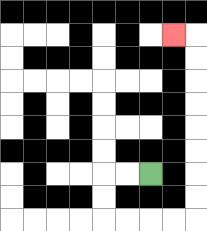{'start': '[6, 7]', 'end': '[7, 1]', 'path_directions': 'L,L,D,D,R,R,R,R,U,U,U,U,U,U,U,U,L', 'path_coordinates': '[[6, 7], [5, 7], [4, 7], [4, 8], [4, 9], [5, 9], [6, 9], [7, 9], [8, 9], [8, 8], [8, 7], [8, 6], [8, 5], [8, 4], [8, 3], [8, 2], [8, 1], [7, 1]]'}